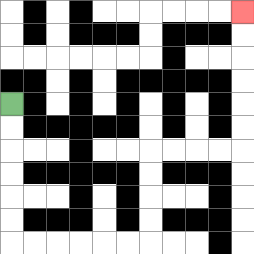{'start': '[0, 4]', 'end': '[10, 0]', 'path_directions': 'D,D,D,D,D,D,R,R,R,R,R,R,U,U,U,U,R,R,R,R,U,U,U,U,U,U', 'path_coordinates': '[[0, 4], [0, 5], [0, 6], [0, 7], [0, 8], [0, 9], [0, 10], [1, 10], [2, 10], [3, 10], [4, 10], [5, 10], [6, 10], [6, 9], [6, 8], [6, 7], [6, 6], [7, 6], [8, 6], [9, 6], [10, 6], [10, 5], [10, 4], [10, 3], [10, 2], [10, 1], [10, 0]]'}